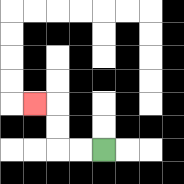{'start': '[4, 6]', 'end': '[1, 4]', 'path_directions': 'L,L,U,U,L', 'path_coordinates': '[[4, 6], [3, 6], [2, 6], [2, 5], [2, 4], [1, 4]]'}